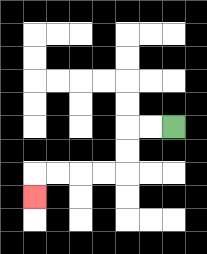{'start': '[7, 5]', 'end': '[1, 8]', 'path_directions': 'L,L,D,D,L,L,L,L,D', 'path_coordinates': '[[7, 5], [6, 5], [5, 5], [5, 6], [5, 7], [4, 7], [3, 7], [2, 7], [1, 7], [1, 8]]'}